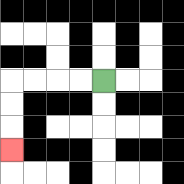{'start': '[4, 3]', 'end': '[0, 6]', 'path_directions': 'L,L,L,L,D,D,D', 'path_coordinates': '[[4, 3], [3, 3], [2, 3], [1, 3], [0, 3], [0, 4], [0, 5], [0, 6]]'}